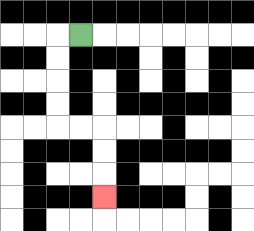{'start': '[3, 1]', 'end': '[4, 8]', 'path_directions': 'L,D,D,D,D,R,R,D,D,D', 'path_coordinates': '[[3, 1], [2, 1], [2, 2], [2, 3], [2, 4], [2, 5], [3, 5], [4, 5], [4, 6], [4, 7], [4, 8]]'}